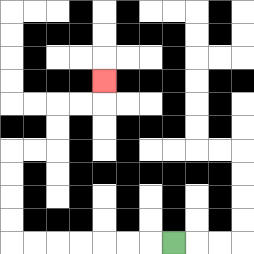{'start': '[7, 10]', 'end': '[4, 3]', 'path_directions': 'L,L,L,L,L,L,L,U,U,U,U,R,R,U,U,R,R,U', 'path_coordinates': '[[7, 10], [6, 10], [5, 10], [4, 10], [3, 10], [2, 10], [1, 10], [0, 10], [0, 9], [0, 8], [0, 7], [0, 6], [1, 6], [2, 6], [2, 5], [2, 4], [3, 4], [4, 4], [4, 3]]'}